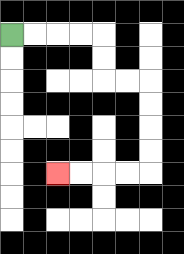{'start': '[0, 1]', 'end': '[2, 7]', 'path_directions': 'R,R,R,R,D,D,R,R,D,D,D,D,L,L,L,L', 'path_coordinates': '[[0, 1], [1, 1], [2, 1], [3, 1], [4, 1], [4, 2], [4, 3], [5, 3], [6, 3], [6, 4], [6, 5], [6, 6], [6, 7], [5, 7], [4, 7], [3, 7], [2, 7]]'}